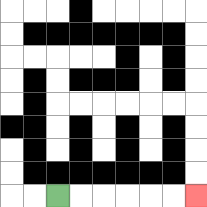{'start': '[2, 8]', 'end': '[8, 8]', 'path_directions': 'R,R,R,R,R,R', 'path_coordinates': '[[2, 8], [3, 8], [4, 8], [5, 8], [6, 8], [7, 8], [8, 8]]'}